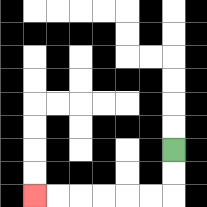{'start': '[7, 6]', 'end': '[1, 8]', 'path_directions': 'D,D,L,L,L,L,L,L', 'path_coordinates': '[[7, 6], [7, 7], [7, 8], [6, 8], [5, 8], [4, 8], [3, 8], [2, 8], [1, 8]]'}